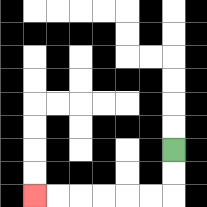{'start': '[7, 6]', 'end': '[1, 8]', 'path_directions': 'D,D,L,L,L,L,L,L', 'path_coordinates': '[[7, 6], [7, 7], [7, 8], [6, 8], [5, 8], [4, 8], [3, 8], [2, 8], [1, 8]]'}